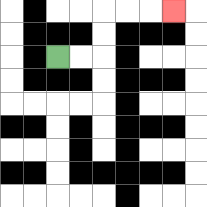{'start': '[2, 2]', 'end': '[7, 0]', 'path_directions': 'R,R,U,U,R,R,R', 'path_coordinates': '[[2, 2], [3, 2], [4, 2], [4, 1], [4, 0], [5, 0], [6, 0], [7, 0]]'}